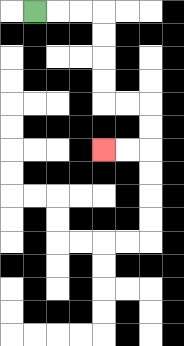{'start': '[1, 0]', 'end': '[4, 6]', 'path_directions': 'R,R,R,D,D,D,D,R,R,D,D,L,L', 'path_coordinates': '[[1, 0], [2, 0], [3, 0], [4, 0], [4, 1], [4, 2], [4, 3], [4, 4], [5, 4], [6, 4], [6, 5], [6, 6], [5, 6], [4, 6]]'}